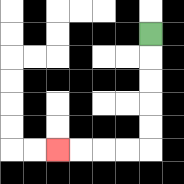{'start': '[6, 1]', 'end': '[2, 6]', 'path_directions': 'D,D,D,D,D,L,L,L,L', 'path_coordinates': '[[6, 1], [6, 2], [6, 3], [6, 4], [6, 5], [6, 6], [5, 6], [4, 6], [3, 6], [2, 6]]'}